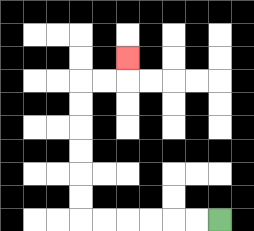{'start': '[9, 9]', 'end': '[5, 2]', 'path_directions': 'L,L,L,L,L,L,U,U,U,U,U,U,R,R,U', 'path_coordinates': '[[9, 9], [8, 9], [7, 9], [6, 9], [5, 9], [4, 9], [3, 9], [3, 8], [3, 7], [3, 6], [3, 5], [3, 4], [3, 3], [4, 3], [5, 3], [5, 2]]'}